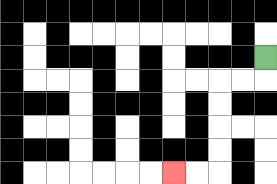{'start': '[11, 2]', 'end': '[7, 7]', 'path_directions': 'D,L,L,D,D,D,D,L,L', 'path_coordinates': '[[11, 2], [11, 3], [10, 3], [9, 3], [9, 4], [9, 5], [9, 6], [9, 7], [8, 7], [7, 7]]'}